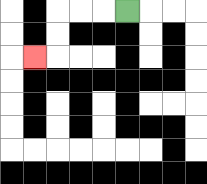{'start': '[5, 0]', 'end': '[1, 2]', 'path_directions': 'L,L,L,D,D,L', 'path_coordinates': '[[5, 0], [4, 0], [3, 0], [2, 0], [2, 1], [2, 2], [1, 2]]'}